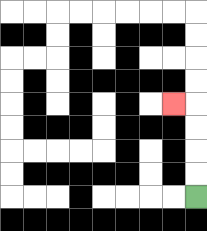{'start': '[8, 8]', 'end': '[7, 4]', 'path_directions': 'U,U,U,U,L', 'path_coordinates': '[[8, 8], [8, 7], [8, 6], [8, 5], [8, 4], [7, 4]]'}